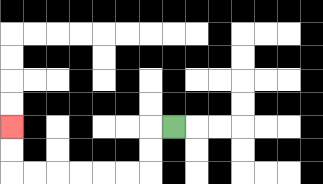{'start': '[7, 5]', 'end': '[0, 5]', 'path_directions': 'L,D,D,L,L,L,L,L,L,U,U', 'path_coordinates': '[[7, 5], [6, 5], [6, 6], [6, 7], [5, 7], [4, 7], [3, 7], [2, 7], [1, 7], [0, 7], [0, 6], [0, 5]]'}